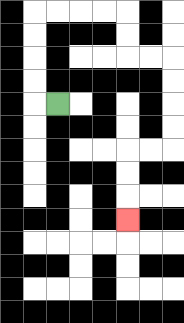{'start': '[2, 4]', 'end': '[5, 9]', 'path_directions': 'L,U,U,U,U,R,R,R,R,D,D,R,R,D,D,D,D,L,L,D,D,D', 'path_coordinates': '[[2, 4], [1, 4], [1, 3], [1, 2], [1, 1], [1, 0], [2, 0], [3, 0], [4, 0], [5, 0], [5, 1], [5, 2], [6, 2], [7, 2], [7, 3], [7, 4], [7, 5], [7, 6], [6, 6], [5, 6], [5, 7], [5, 8], [5, 9]]'}